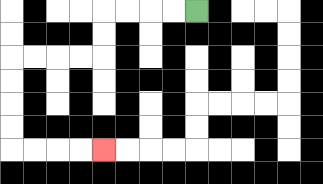{'start': '[8, 0]', 'end': '[4, 6]', 'path_directions': 'L,L,L,L,D,D,L,L,L,L,D,D,D,D,R,R,R,R', 'path_coordinates': '[[8, 0], [7, 0], [6, 0], [5, 0], [4, 0], [4, 1], [4, 2], [3, 2], [2, 2], [1, 2], [0, 2], [0, 3], [0, 4], [0, 5], [0, 6], [1, 6], [2, 6], [3, 6], [4, 6]]'}